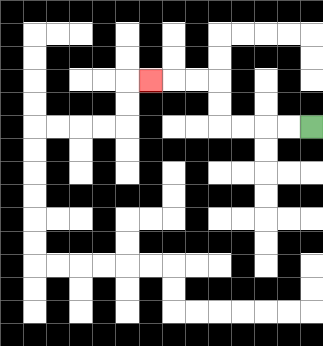{'start': '[13, 5]', 'end': '[6, 3]', 'path_directions': 'L,L,L,L,U,U,L,L,L', 'path_coordinates': '[[13, 5], [12, 5], [11, 5], [10, 5], [9, 5], [9, 4], [9, 3], [8, 3], [7, 3], [6, 3]]'}